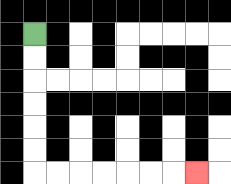{'start': '[1, 1]', 'end': '[8, 7]', 'path_directions': 'D,D,D,D,D,D,R,R,R,R,R,R,R', 'path_coordinates': '[[1, 1], [1, 2], [1, 3], [1, 4], [1, 5], [1, 6], [1, 7], [2, 7], [3, 7], [4, 7], [5, 7], [6, 7], [7, 7], [8, 7]]'}